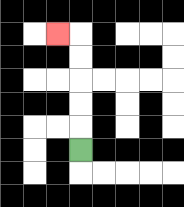{'start': '[3, 6]', 'end': '[2, 1]', 'path_directions': 'U,U,U,U,U,L', 'path_coordinates': '[[3, 6], [3, 5], [3, 4], [3, 3], [3, 2], [3, 1], [2, 1]]'}